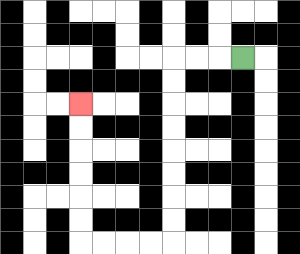{'start': '[10, 2]', 'end': '[3, 4]', 'path_directions': 'L,L,L,D,D,D,D,D,D,D,D,L,L,L,L,U,U,U,U,U,U', 'path_coordinates': '[[10, 2], [9, 2], [8, 2], [7, 2], [7, 3], [7, 4], [7, 5], [7, 6], [7, 7], [7, 8], [7, 9], [7, 10], [6, 10], [5, 10], [4, 10], [3, 10], [3, 9], [3, 8], [3, 7], [3, 6], [3, 5], [3, 4]]'}